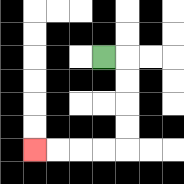{'start': '[4, 2]', 'end': '[1, 6]', 'path_directions': 'R,D,D,D,D,L,L,L,L', 'path_coordinates': '[[4, 2], [5, 2], [5, 3], [5, 4], [5, 5], [5, 6], [4, 6], [3, 6], [2, 6], [1, 6]]'}